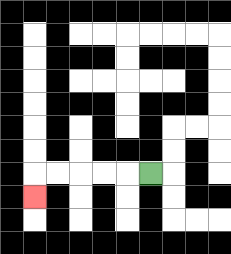{'start': '[6, 7]', 'end': '[1, 8]', 'path_directions': 'L,L,L,L,L,D', 'path_coordinates': '[[6, 7], [5, 7], [4, 7], [3, 7], [2, 7], [1, 7], [1, 8]]'}